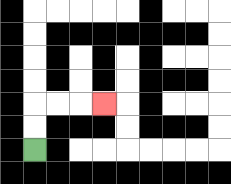{'start': '[1, 6]', 'end': '[4, 4]', 'path_directions': 'U,U,R,R,R', 'path_coordinates': '[[1, 6], [1, 5], [1, 4], [2, 4], [3, 4], [4, 4]]'}